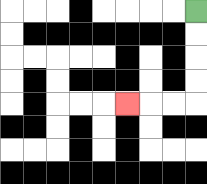{'start': '[8, 0]', 'end': '[5, 4]', 'path_directions': 'D,D,D,D,L,L,L', 'path_coordinates': '[[8, 0], [8, 1], [8, 2], [8, 3], [8, 4], [7, 4], [6, 4], [5, 4]]'}